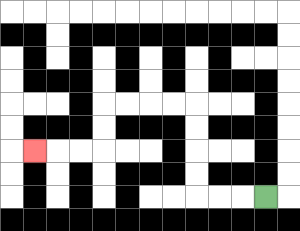{'start': '[11, 8]', 'end': '[1, 6]', 'path_directions': 'L,L,L,U,U,U,U,L,L,L,L,D,D,L,L,L', 'path_coordinates': '[[11, 8], [10, 8], [9, 8], [8, 8], [8, 7], [8, 6], [8, 5], [8, 4], [7, 4], [6, 4], [5, 4], [4, 4], [4, 5], [4, 6], [3, 6], [2, 6], [1, 6]]'}